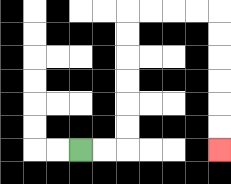{'start': '[3, 6]', 'end': '[9, 6]', 'path_directions': 'R,R,U,U,U,U,U,U,R,R,R,R,D,D,D,D,D,D', 'path_coordinates': '[[3, 6], [4, 6], [5, 6], [5, 5], [5, 4], [5, 3], [5, 2], [5, 1], [5, 0], [6, 0], [7, 0], [8, 0], [9, 0], [9, 1], [9, 2], [9, 3], [9, 4], [9, 5], [9, 6]]'}